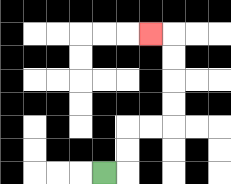{'start': '[4, 7]', 'end': '[6, 1]', 'path_directions': 'R,U,U,R,R,U,U,U,U,L', 'path_coordinates': '[[4, 7], [5, 7], [5, 6], [5, 5], [6, 5], [7, 5], [7, 4], [7, 3], [7, 2], [7, 1], [6, 1]]'}